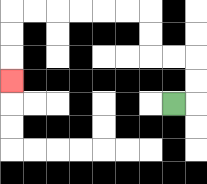{'start': '[7, 4]', 'end': '[0, 3]', 'path_directions': 'R,U,U,L,L,U,U,L,L,L,L,L,L,D,D,D', 'path_coordinates': '[[7, 4], [8, 4], [8, 3], [8, 2], [7, 2], [6, 2], [6, 1], [6, 0], [5, 0], [4, 0], [3, 0], [2, 0], [1, 0], [0, 0], [0, 1], [0, 2], [0, 3]]'}